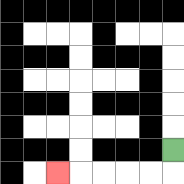{'start': '[7, 6]', 'end': '[2, 7]', 'path_directions': 'D,L,L,L,L,L', 'path_coordinates': '[[7, 6], [7, 7], [6, 7], [5, 7], [4, 7], [3, 7], [2, 7]]'}